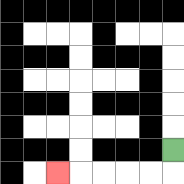{'start': '[7, 6]', 'end': '[2, 7]', 'path_directions': 'D,L,L,L,L,L', 'path_coordinates': '[[7, 6], [7, 7], [6, 7], [5, 7], [4, 7], [3, 7], [2, 7]]'}